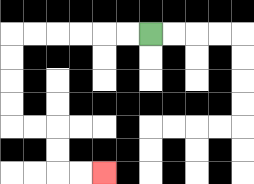{'start': '[6, 1]', 'end': '[4, 7]', 'path_directions': 'L,L,L,L,L,L,D,D,D,D,R,R,D,D,R,R', 'path_coordinates': '[[6, 1], [5, 1], [4, 1], [3, 1], [2, 1], [1, 1], [0, 1], [0, 2], [0, 3], [0, 4], [0, 5], [1, 5], [2, 5], [2, 6], [2, 7], [3, 7], [4, 7]]'}